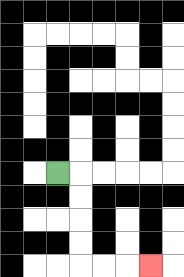{'start': '[2, 7]', 'end': '[6, 11]', 'path_directions': 'R,D,D,D,D,R,R,R', 'path_coordinates': '[[2, 7], [3, 7], [3, 8], [3, 9], [3, 10], [3, 11], [4, 11], [5, 11], [6, 11]]'}